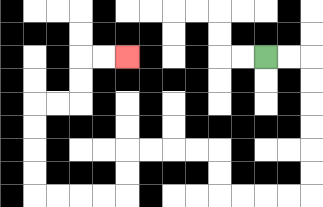{'start': '[11, 2]', 'end': '[5, 2]', 'path_directions': 'R,R,D,D,D,D,D,D,L,L,L,L,U,U,L,L,L,L,D,D,L,L,L,L,U,U,U,U,R,R,U,U,R,R', 'path_coordinates': '[[11, 2], [12, 2], [13, 2], [13, 3], [13, 4], [13, 5], [13, 6], [13, 7], [13, 8], [12, 8], [11, 8], [10, 8], [9, 8], [9, 7], [9, 6], [8, 6], [7, 6], [6, 6], [5, 6], [5, 7], [5, 8], [4, 8], [3, 8], [2, 8], [1, 8], [1, 7], [1, 6], [1, 5], [1, 4], [2, 4], [3, 4], [3, 3], [3, 2], [4, 2], [5, 2]]'}